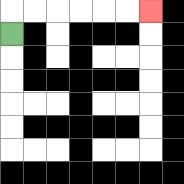{'start': '[0, 1]', 'end': '[6, 0]', 'path_directions': 'U,R,R,R,R,R,R', 'path_coordinates': '[[0, 1], [0, 0], [1, 0], [2, 0], [3, 0], [4, 0], [5, 0], [6, 0]]'}